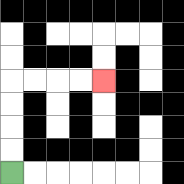{'start': '[0, 7]', 'end': '[4, 3]', 'path_directions': 'U,U,U,U,R,R,R,R', 'path_coordinates': '[[0, 7], [0, 6], [0, 5], [0, 4], [0, 3], [1, 3], [2, 3], [3, 3], [4, 3]]'}